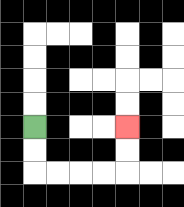{'start': '[1, 5]', 'end': '[5, 5]', 'path_directions': 'D,D,R,R,R,R,U,U', 'path_coordinates': '[[1, 5], [1, 6], [1, 7], [2, 7], [3, 7], [4, 7], [5, 7], [5, 6], [5, 5]]'}